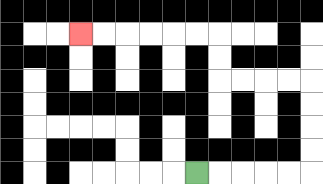{'start': '[8, 7]', 'end': '[3, 1]', 'path_directions': 'R,R,R,R,R,U,U,U,U,L,L,L,L,U,U,L,L,L,L,L,L', 'path_coordinates': '[[8, 7], [9, 7], [10, 7], [11, 7], [12, 7], [13, 7], [13, 6], [13, 5], [13, 4], [13, 3], [12, 3], [11, 3], [10, 3], [9, 3], [9, 2], [9, 1], [8, 1], [7, 1], [6, 1], [5, 1], [4, 1], [3, 1]]'}